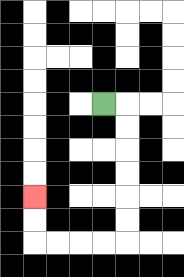{'start': '[4, 4]', 'end': '[1, 8]', 'path_directions': 'R,D,D,D,D,D,D,L,L,L,L,U,U', 'path_coordinates': '[[4, 4], [5, 4], [5, 5], [5, 6], [5, 7], [5, 8], [5, 9], [5, 10], [4, 10], [3, 10], [2, 10], [1, 10], [1, 9], [1, 8]]'}